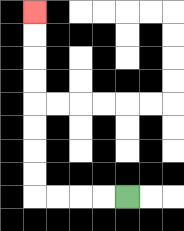{'start': '[5, 8]', 'end': '[1, 0]', 'path_directions': 'L,L,L,L,U,U,U,U,U,U,U,U', 'path_coordinates': '[[5, 8], [4, 8], [3, 8], [2, 8], [1, 8], [1, 7], [1, 6], [1, 5], [1, 4], [1, 3], [1, 2], [1, 1], [1, 0]]'}